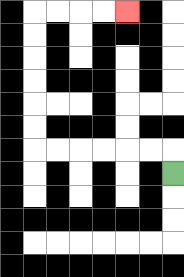{'start': '[7, 7]', 'end': '[5, 0]', 'path_directions': 'U,L,L,L,L,L,L,U,U,U,U,U,U,R,R,R,R', 'path_coordinates': '[[7, 7], [7, 6], [6, 6], [5, 6], [4, 6], [3, 6], [2, 6], [1, 6], [1, 5], [1, 4], [1, 3], [1, 2], [1, 1], [1, 0], [2, 0], [3, 0], [4, 0], [5, 0]]'}